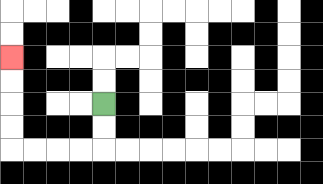{'start': '[4, 4]', 'end': '[0, 2]', 'path_directions': 'D,D,L,L,L,L,U,U,U,U', 'path_coordinates': '[[4, 4], [4, 5], [4, 6], [3, 6], [2, 6], [1, 6], [0, 6], [0, 5], [0, 4], [0, 3], [0, 2]]'}